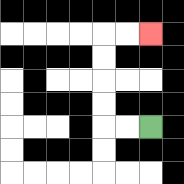{'start': '[6, 5]', 'end': '[6, 1]', 'path_directions': 'L,L,U,U,U,U,R,R', 'path_coordinates': '[[6, 5], [5, 5], [4, 5], [4, 4], [4, 3], [4, 2], [4, 1], [5, 1], [6, 1]]'}